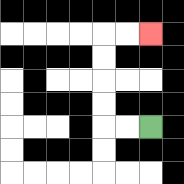{'start': '[6, 5]', 'end': '[6, 1]', 'path_directions': 'L,L,U,U,U,U,R,R', 'path_coordinates': '[[6, 5], [5, 5], [4, 5], [4, 4], [4, 3], [4, 2], [4, 1], [5, 1], [6, 1]]'}